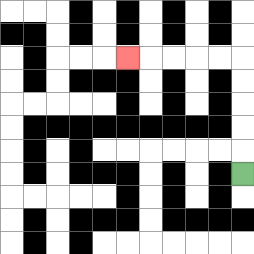{'start': '[10, 7]', 'end': '[5, 2]', 'path_directions': 'U,U,U,U,U,L,L,L,L,L', 'path_coordinates': '[[10, 7], [10, 6], [10, 5], [10, 4], [10, 3], [10, 2], [9, 2], [8, 2], [7, 2], [6, 2], [5, 2]]'}